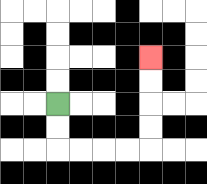{'start': '[2, 4]', 'end': '[6, 2]', 'path_directions': 'D,D,R,R,R,R,U,U,U,U', 'path_coordinates': '[[2, 4], [2, 5], [2, 6], [3, 6], [4, 6], [5, 6], [6, 6], [6, 5], [6, 4], [6, 3], [6, 2]]'}